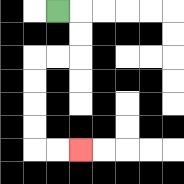{'start': '[2, 0]', 'end': '[3, 6]', 'path_directions': 'R,D,D,L,L,D,D,D,D,R,R', 'path_coordinates': '[[2, 0], [3, 0], [3, 1], [3, 2], [2, 2], [1, 2], [1, 3], [1, 4], [1, 5], [1, 6], [2, 6], [3, 6]]'}